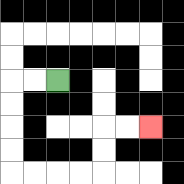{'start': '[2, 3]', 'end': '[6, 5]', 'path_directions': 'L,L,D,D,D,D,R,R,R,R,U,U,R,R', 'path_coordinates': '[[2, 3], [1, 3], [0, 3], [0, 4], [0, 5], [0, 6], [0, 7], [1, 7], [2, 7], [3, 7], [4, 7], [4, 6], [4, 5], [5, 5], [6, 5]]'}